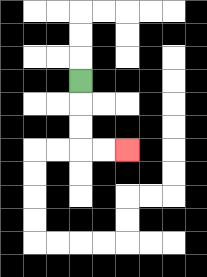{'start': '[3, 3]', 'end': '[5, 6]', 'path_directions': 'D,D,D,R,R', 'path_coordinates': '[[3, 3], [3, 4], [3, 5], [3, 6], [4, 6], [5, 6]]'}